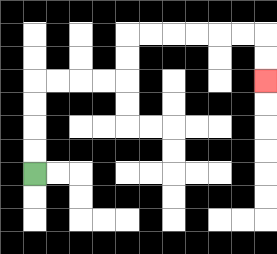{'start': '[1, 7]', 'end': '[11, 3]', 'path_directions': 'U,U,U,U,R,R,R,R,U,U,R,R,R,R,R,R,D,D', 'path_coordinates': '[[1, 7], [1, 6], [1, 5], [1, 4], [1, 3], [2, 3], [3, 3], [4, 3], [5, 3], [5, 2], [5, 1], [6, 1], [7, 1], [8, 1], [9, 1], [10, 1], [11, 1], [11, 2], [11, 3]]'}